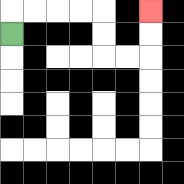{'start': '[0, 1]', 'end': '[6, 0]', 'path_directions': 'U,R,R,R,R,D,D,R,R,U,U', 'path_coordinates': '[[0, 1], [0, 0], [1, 0], [2, 0], [3, 0], [4, 0], [4, 1], [4, 2], [5, 2], [6, 2], [6, 1], [6, 0]]'}